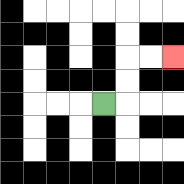{'start': '[4, 4]', 'end': '[7, 2]', 'path_directions': 'R,U,U,R,R', 'path_coordinates': '[[4, 4], [5, 4], [5, 3], [5, 2], [6, 2], [7, 2]]'}